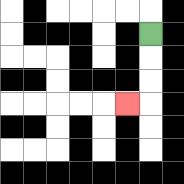{'start': '[6, 1]', 'end': '[5, 4]', 'path_directions': 'D,D,D,L', 'path_coordinates': '[[6, 1], [6, 2], [6, 3], [6, 4], [5, 4]]'}